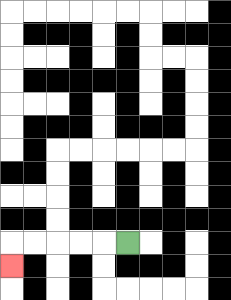{'start': '[5, 10]', 'end': '[0, 11]', 'path_directions': 'L,L,L,L,L,D', 'path_coordinates': '[[5, 10], [4, 10], [3, 10], [2, 10], [1, 10], [0, 10], [0, 11]]'}